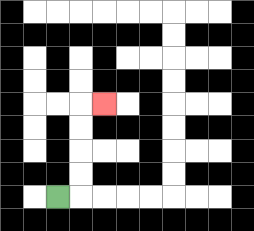{'start': '[2, 8]', 'end': '[4, 4]', 'path_directions': 'R,U,U,U,U,R', 'path_coordinates': '[[2, 8], [3, 8], [3, 7], [3, 6], [3, 5], [3, 4], [4, 4]]'}